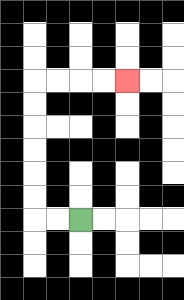{'start': '[3, 9]', 'end': '[5, 3]', 'path_directions': 'L,L,U,U,U,U,U,U,R,R,R,R', 'path_coordinates': '[[3, 9], [2, 9], [1, 9], [1, 8], [1, 7], [1, 6], [1, 5], [1, 4], [1, 3], [2, 3], [3, 3], [4, 3], [5, 3]]'}